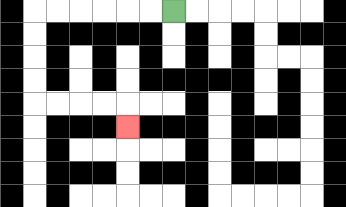{'start': '[7, 0]', 'end': '[5, 5]', 'path_directions': 'L,L,L,L,L,L,D,D,D,D,R,R,R,R,D', 'path_coordinates': '[[7, 0], [6, 0], [5, 0], [4, 0], [3, 0], [2, 0], [1, 0], [1, 1], [1, 2], [1, 3], [1, 4], [2, 4], [3, 4], [4, 4], [5, 4], [5, 5]]'}